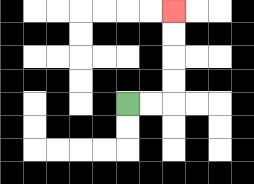{'start': '[5, 4]', 'end': '[7, 0]', 'path_directions': 'R,R,U,U,U,U', 'path_coordinates': '[[5, 4], [6, 4], [7, 4], [7, 3], [7, 2], [7, 1], [7, 0]]'}